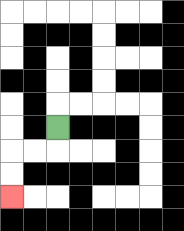{'start': '[2, 5]', 'end': '[0, 8]', 'path_directions': 'D,L,L,D,D', 'path_coordinates': '[[2, 5], [2, 6], [1, 6], [0, 6], [0, 7], [0, 8]]'}